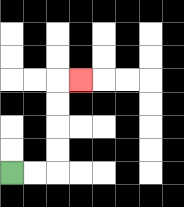{'start': '[0, 7]', 'end': '[3, 3]', 'path_directions': 'R,R,U,U,U,U,R', 'path_coordinates': '[[0, 7], [1, 7], [2, 7], [2, 6], [2, 5], [2, 4], [2, 3], [3, 3]]'}